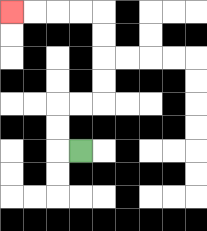{'start': '[3, 6]', 'end': '[0, 0]', 'path_directions': 'L,U,U,R,R,U,U,U,U,L,L,L,L', 'path_coordinates': '[[3, 6], [2, 6], [2, 5], [2, 4], [3, 4], [4, 4], [4, 3], [4, 2], [4, 1], [4, 0], [3, 0], [2, 0], [1, 0], [0, 0]]'}